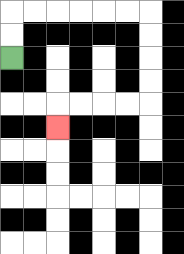{'start': '[0, 2]', 'end': '[2, 5]', 'path_directions': 'U,U,R,R,R,R,R,R,D,D,D,D,L,L,L,L,D', 'path_coordinates': '[[0, 2], [0, 1], [0, 0], [1, 0], [2, 0], [3, 0], [4, 0], [5, 0], [6, 0], [6, 1], [6, 2], [6, 3], [6, 4], [5, 4], [4, 4], [3, 4], [2, 4], [2, 5]]'}